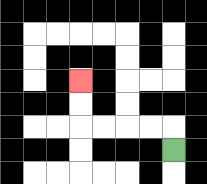{'start': '[7, 6]', 'end': '[3, 3]', 'path_directions': 'U,L,L,L,L,U,U', 'path_coordinates': '[[7, 6], [7, 5], [6, 5], [5, 5], [4, 5], [3, 5], [3, 4], [3, 3]]'}